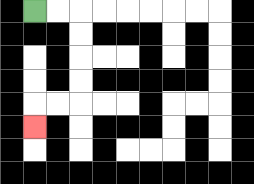{'start': '[1, 0]', 'end': '[1, 5]', 'path_directions': 'R,R,D,D,D,D,L,L,D', 'path_coordinates': '[[1, 0], [2, 0], [3, 0], [3, 1], [3, 2], [3, 3], [3, 4], [2, 4], [1, 4], [1, 5]]'}